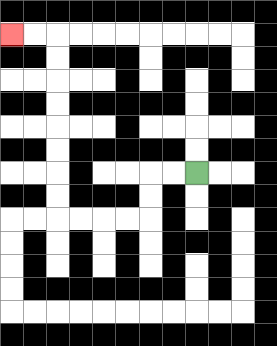{'start': '[8, 7]', 'end': '[0, 1]', 'path_directions': 'L,L,D,D,L,L,L,L,U,U,U,U,U,U,U,U,L,L', 'path_coordinates': '[[8, 7], [7, 7], [6, 7], [6, 8], [6, 9], [5, 9], [4, 9], [3, 9], [2, 9], [2, 8], [2, 7], [2, 6], [2, 5], [2, 4], [2, 3], [2, 2], [2, 1], [1, 1], [0, 1]]'}